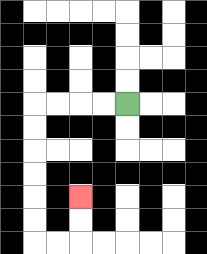{'start': '[5, 4]', 'end': '[3, 8]', 'path_directions': 'L,L,L,L,D,D,D,D,D,D,R,R,U,U', 'path_coordinates': '[[5, 4], [4, 4], [3, 4], [2, 4], [1, 4], [1, 5], [1, 6], [1, 7], [1, 8], [1, 9], [1, 10], [2, 10], [3, 10], [3, 9], [3, 8]]'}